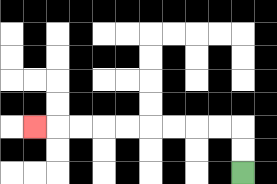{'start': '[10, 7]', 'end': '[1, 5]', 'path_directions': 'U,U,L,L,L,L,L,L,L,L,L', 'path_coordinates': '[[10, 7], [10, 6], [10, 5], [9, 5], [8, 5], [7, 5], [6, 5], [5, 5], [4, 5], [3, 5], [2, 5], [1, 5]]'}